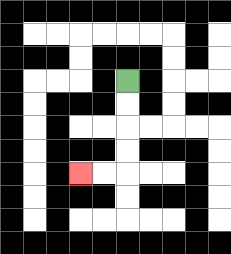{'start': '[5, 3]', 'end': '[3, 7]', 'path_directions': 'D,D,D,D,L,L', 'path_coordinates': '[[5, 3], [5, 4], [5, 5], [5, 6], [5, 7], [4, 7], [3, 7]]'}